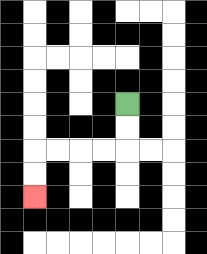{'start': '[5, 4]', 'end': '[1, 8]', 'path_directions': 'D,D,L,L,L,L,D,D', 'path_coordinates': '[[5, 4], [5, 5], [5, 6], [4, 6], [3, 6], [2, 6], [1, 6], [1, 7], [1, 8]]'}